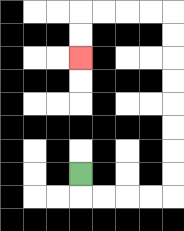{'start': '[3, 7]', 'end': '[3, 2]', 'path_directions': 'D,R,R,R,R,U,U,U,U,U,U,U,U,L,L,L,L,D,D', 'path_coordinates': '[[3, 7], [3, 8], [4, 8], [5, 8], [6, 8], [7, 8], [7, 7], [7, 6], [7, 5], [7, 4], [7, 3], [7, 2], [7, 1], [7, 0], [6, 0], [5, 0], [4, 0], [3, 0], [3, 1], [3, 2]]'}